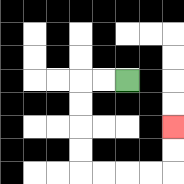{'start': '[5, 3]', 'end': '[7, 5]', 'path_directions': 'L,L,D,D,D,D,R,R,R,R,U,U', 'path_coordinates': '[[5, 3], [4, 3], [3, 3], [3, 4], [3, 5], [3, 6], [3, 7], [4, 7], [5, 7], [6, 7], [7, 7], [7, 6], [7, 5]]'}